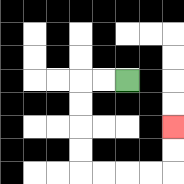{'start': '[5, 3]', 'end': '[7, 5]', 'path_directions': 'L,L,D,D,D,D,R,R,R,R,U,U', 'path_coordinates': '[[5, 3], [4, 3], [3, 3], [3, 4], [3, 5], [3, 6], [3, 7], [4, 7], [5, 7], [6, 7], [7, 7], [7, 6], [7, 5]]'}